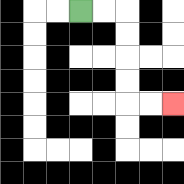{'start': '[3, 0]', 'end': '[7, 4]', 'path_directions': 'R,R,D,D,D,D,R,R', 'path_coordinates': '[[3, 0], [4, 0], [5, 0], [5, 1], [5, 2], [5, 3], [5, 4], [6, 4], [7, 4]]'}